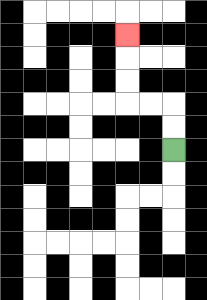{'start': '[7, 6]', 'end': '[5, 1]', 'path_directions': 'U,U,L,L,U,U,U', 'path_coordinates': '[[7, 6], [7, 5], [7, 4], [6, 4], [5, 4], [5, 3], [5, 2], [5, 1]]'}